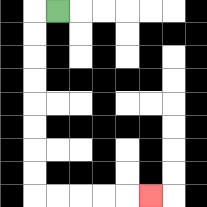{'start': '[2, 0]', 'end': '[6, 8]', 'path_directions': 'L,D,D,D,D,D,D,D,D,R,R,R,R,R', 'path_coordinates': '[[2, 0], [1, 0], [1, 1], [1, 2], [1, 3], [1, 4], [1, 5], [1, 6], [1, 7], [1, 8], [2, 8], [3, 8], [4, 8], [5, 8], [6, 8]]'}